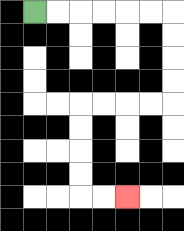{'start': '[1, 0]', 'end': '[5, 8]', 'path_directions': 'R,R,R,R,R,R,D,D,D,D,L,L,L,L,D,D,D,D,R,R', 'path_coordinates': '[[1, 0], [2, 0], [3, 0], [4, 0], [5, 0], [6, 0], [7, 0], [7, 1], [7, 2], [7, 3], [7, 4], [6, 4], [5, 4], [4, 4], [3, 4], [3, 5], [3, 6], [3, 7], [3, 8], [4, 8], [5, 8]]'}